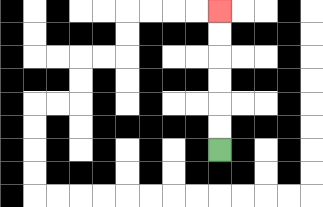{'start': '[9, 6]', 'end': '[9, 0]', 'path_directions': 'U,U,U,U,U,U', 'path_coordinates': '[[9, 6], [9, 5], [9, 4], [9, 3], [9, 2], [9, 1], [9, 0]]'}